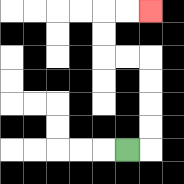{'start': '[5, 6]', 'end': '[6, 0]', 'path_directions': 'R,U,U,U,U,L,L,U,U,R,R', 'path_coordinates': '[[5, 6], [6, 6], [6, 5], [6, 4], [6, 3], [6, 2], [5, 2], [4, 2], [4, 1], [4, 0], [5, 0], [6, 0]]'}